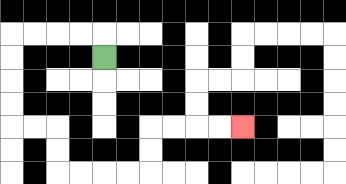{'start': '[4, 2]', 'end': '[10, 5]', 'path_directions': 'U,L,L,L,L,D,D,D,D,R,R,D,D,R,R,R,R,U,U,R,R,R,R', 'path_coordinates': '[[4, 2], [4, 1], [3, 1], [2, 1], [1, 1], [0, 1], [0, 2], [0, 3], [0, 4], [0, 5], [1, 5], [2, 5], [2, 6], [2, 7], [3, 7], [4, 7], [5, 7], [6, 7], [6, 6], [6, 5], [7, 5], [8, 5], [9, 5], [10, 5]]'}